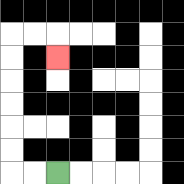{'start': '[2, 7]', 'end': '[2, 2]', 'path_directions': 'L,L,U,U,U,U,U,U,R,R,D', 'path_coordinates': '[[2, 7], [1, 7], [0, 7], [0, 6], [0, 5], [0, 4], [0, 3], [0, 2], [0, 1], [1, 1], [2, 1], [2, 2]]'}